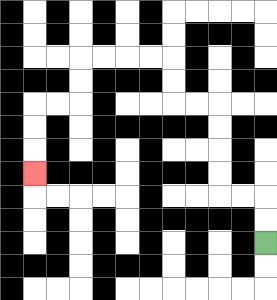{'start': '[11, 10]', 'end': '[1, 7]', 'path_directions': 'U,U,L,L,U,U,U,U,L,L,U,U,L,L,L,L,D,D,L,L,D,D,D', 'path_coordinates': '[[11, 10], [11, 9], [11, 8], [10, 8], [9, 8], [9, 7], [9, 6], [9, 5], [9, 4], [8, 4], [7, 4], [7, 3], [7, 2], [6, 2], [5, 2], [4, 2], [3, 2], [3, 3], [3, 4], [2, 4], [1, 4], [1, 5], [1, 6], [1, 7]]'}